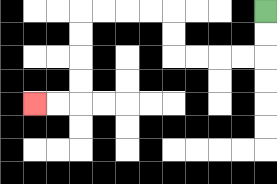{'start': '[11, 0]', 'end': '[1, 4]', 'path_directions': 'D,D,L,L,L,L,U,U,L,L,L,L,D,D,D,D,L,L', 'path_coordinates': '[[11, 0], [11, 1], [11, 2], [10, 2], [9, 2], [8, 2], [7, 2], [7, 1], [7, 0], [6, 0], [5, 0], [4, 0], [3, 0], [3, 1], [3, 2], [3, 3], [3, 4], [2, 4], [1, 4]]'}